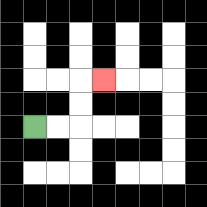{'start': '[1, 5]', 'end': '[4, 3]', 'path_directions': 'R,R,U,U,R', 'path_coordinates': '[[1, 5], [2, 5], [3, 5], [3, 4], [3, 3], [4, 3]]'}